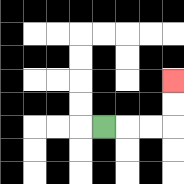{'start': '[4, 5]', 'end': '[7, 3]', 'path_directions': 'R,R,R,U,U', 'path_coordinates': '[[4, 5], [5, 5], [6, 5], [7, 5], [7, 4], [7, 3]]'}